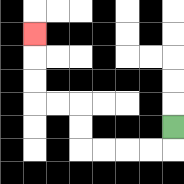{'start': '[7, 5]', 'end': '[1, 1]', 'path_directions': 'D,L,L,L,L,U,U,L,L,U,U,U', 'path_coordinates': '[[7, 5], [7, 6], [6, 6], [5, 6], [4, 6], [3, 6], [3, 5], [3, 4], [2, 4], [1, 4], [1, 3], [1, 2], [1, 1]]'}